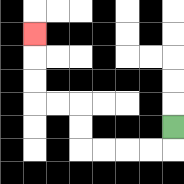{'start': '[7, 5]', 'end': '[1, 1]', 'path_directions': 'D,L,L,L,L,U,U,L,L,U,U,U', 'path_coordinates': '[[7, 5], [7, 6], [6, 6], [5, 6], [4, 6], [3, 6], [3, 5], [3, 4], [2, 4], [1, 4], [1, 3], [1, 2], [1, 1]]'}